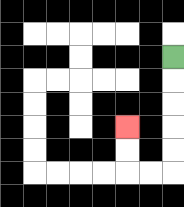{'start': '[7, 2]', 'end': '[5, 5]', 'path_directions': 'D,D,D,D,D,L,L,U,U', 'path_coordinates': '[[7, 2], [7, 3], [7, 4], [7, 5], [7, 6], [7, 7], [6, 7], [5, 7], [5, 6], [5, 5]]'}